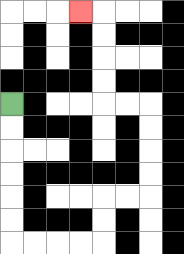{'start': '[0, 4]', 'end': '[3, 0]', 'path_directions': 'D,D,D,D,D,D,R,R,R,R,U,U,R,R,U,U,U,U,L,L,U,U,U,U,L', 'path_coordinates': '[[0, 4], [0, 5], [0, 6], [0, 7], [0, 8], [0, 9], [0, 10], [1, 10], [2, 10], [3, 10], [4, 10], [4, 9], [4, 8], [5, 8], [6, 8], [6, 7], [6, 6], [6, 5], [6, 4], [5, 4], [4, 4], [4, 3], [4, 2], [4, 1], [4, 0], [3, 0]]'}